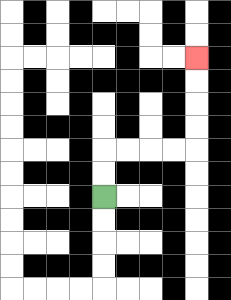{'start': '[4, 8]', 'end': '[8, 2]', 'path_directions': 'U,U,R,R,R,R,U,U,U,U', 'path_coordinates': '[[4, 8], [4, 7], [4, 6], [5, 6], [6, 6], [7, 6], [8, 6], [8, 5], [8, 4], [8, 3], [8, 2]]'}